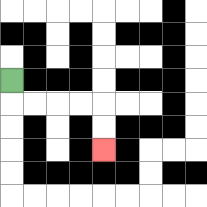{'start': '[0, 3]', 'end': '[4, 6]', 'path_directions': 'D,R,R,R,R,D,D', 'path_coordinates': '[[0, 3], [0, 4], [1, 4], [2, 4], [3, 4], [4, 4], [4, 5], [4, 6]]'}